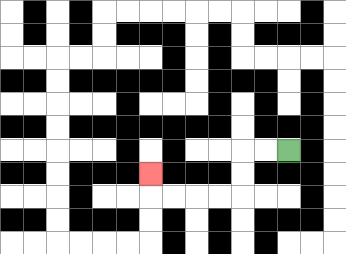{'start': '[12, 6]', 'end': '[6, 7]', 'path_directions': 'L,L,D,D,L,L,L,L,U', 'path_coordinates': '[[12, 6], [11, 6], [10, 6], [10, 7], [10, 8], [9, 8], [8, 8], [7, 8], [6, 8], [6, 7]]'}